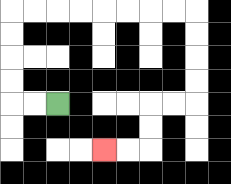{'start': '[2, 4]', 'end': '[4, 6]', 'path_directions': 'L,L,U,U,U,U,R,R,R,R,R,R,R,R,D,D,D,D,L,L,D,D,L,L', 'path_coordinates': '[[2, 4], [1, 4], [0, 4], [0, 3], [0, 2], [0, 1], [0, 0], [1, 0], [2, 0], [3, 0], [4, 0], [5, 0], [6, 0], [7, 0], [8, 0], [8, 1], [8, 2], [8, 3], [8, 4], [7, 4], [6, 4], [6, 5], [6, 6], [5, 6], [4, 6]]'}